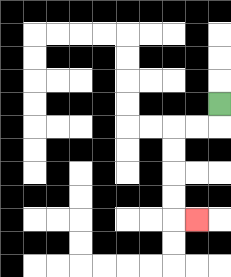{'start': '[9, 4]', 'end': '[8, 9]', 'path_directions': 'D,L,L,D,D,D,D,R', 'path_coordinates': '[[9, 4], [9, 5], [8, 5], [7, 5], [7, 6], [7, 7], [7, 8], [7, 9], [8, 9]]'}